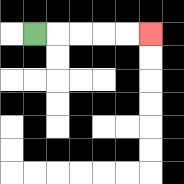{'start': '[1, 1]', 'end': '[6, 1]', 'path_directions': 'R,R,R,R,R', 'path_coordinates': '[[1, 1], [2, 1], [3, 1], [4, 1], [5, 1], [6, 1]]'}